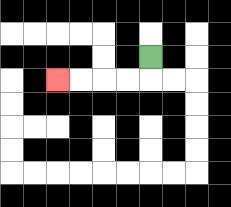{'start': '[6, 2]', 'end': '[2, 3]', 'path_directions': 'D,L,L,L,L', 'path_coordinates': '[[6, 2], [6, 3], [5, 3], [4, 3], [3, 3], [2, 3]]'}